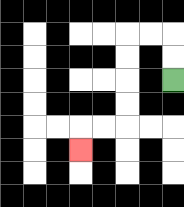{'start': '[7, 3]', 'end': '[3, 6]', 'path_directions': 'U,U,L,L,D,D,D,D,L,L,D', 'path_coordinates': '[[7, 3], [7, 2], [7, 1], [6, 1], [5, 1], [5, 2], [5, 3], [5, 4], [5, 5], [4, 5], [3, 5], [3, 6]]'}